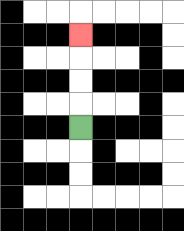{'start': '[3, 5]', 'end': '[3, 1]', 'path_directions': 'U,U,U,U', 'path_coordinates': '[[3, 5], [3, 4], [3, 3], [3, 2], [3, 1]]'}